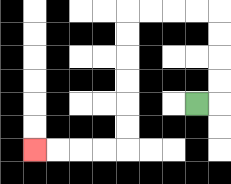{'start': '[8, 4]', 'end': '[1, 6]', 'path_directions': 'R,U,U,U,U,L,L,L,L,D,D,D,D,D,D,L,L,L,L', 'path_coordinates': '[[8, 4], [9, 4], [9, 3], [9, 2], [9, 1], [9, 0], [8, 0], [7, 0], [6, 0], [5, 0], [5, 1], [5, 2], [5, 3], [5, 4], [5, 5], [5, 6], [4, 6], [3, 6], [2, 6], [1, 6]]'}